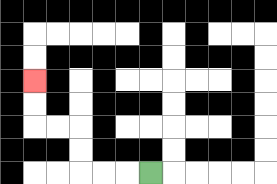{'start': '[6, 7]', 'end': '[1, 3]', 'path_directions': 'L,L,L,U,U,L,L,U,U', 'path_coordinates': '[[6, 7], [5, 7], [4, 7], [3, 7], [3, 6], [3, 5], [2, 5], [1, 5], [1, 4], [1, 3]]'}